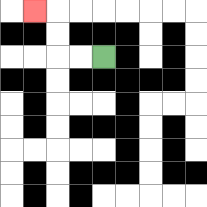{'start': '[4, 2]', 'end': '[1, 0]', 'path_directions': 'L,L,U,U,L', 'path_coordinates': '[[4, 2], [3, 2], [2, 2], [2, 1], [2, 0], [1, 0]]'}